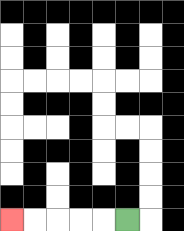{'start': '[5, 9]', 'end': '[0, 9]', 'path_directions': 'L,L,L,L,L', 'path_coordinates': '[[5, 9], [4, 9], [3, 9], [2, 9], [1, 9], [0, 9]]'}